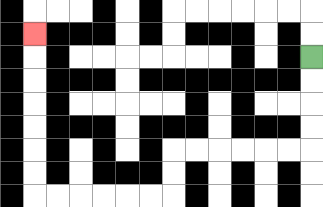{'start': '[13, 2]', 'end': '[1, 1]', 'path_directions': 'D,D,D,D,L,L,L,L,L,L,D,D,L,L,L,L,L,L,U,U,U,U,U,U,U', 'path_coordinates': '[[13, 2], [13, 3], [13, 4], [13, 5], [13, 6], [12, 6], [11, 6], [10, 6], [9, 6], [8, 6], [7, 6], [7, 7], [7, 8], [6, 8], [5, 8], [4, 8], [3, 8], [2, 8], [1, 8], [1, 7], [1, 6], [1, 5], [1, 4], [1, 3], [1, 2], [1, 1]]'}